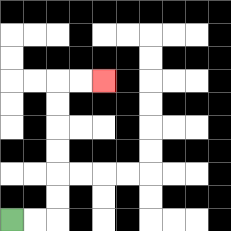{'start': '[0, 9]', 'end': '[4, 3]', 'path_directions': 'R,R,U,U,U,U,U,U,R,R', 'path_coordinates': '[[0, 9], [1, 9], [2, 9], [2, 8], [2, 7], [2, 6], [2, 5], [2, 4], [2, 3], [3, 3], [4, 3]]'}